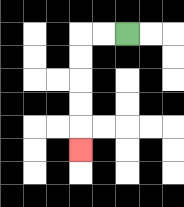{'start': '[5, 1]', 'end': '[3, 6]', 'path_directions': 'L,L,D,D,D,D,D', 'path_coordinates': '[[5, 1], [4, 1], [3, 1], [3, 2], [3, 3], [3, 4], [3, 5], [3, 6]]'}